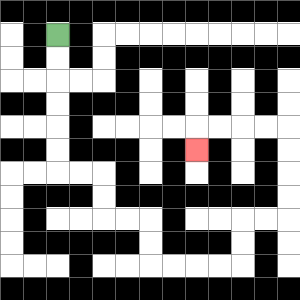{'start': '[2, 1]', 'end': '[8, 6]', 'path_directions': 'D,D,D,D,D,D,R,R,D,D,R,R,D,D,R,R,R,R,U,U,R,R,U,U,U,U,L,L,L,L,D', 'path_coordinates': '[[2, 1], [2, 2], [2, 3], [2, 4], [2, 5], [2, 6], [2, 7], [3, 7], [4, 7], [4, 8], [4, 9], [5, 9], [6, 9], [6, 10], [6, 11], [7, 11], [8, 11], [9, 11], [10, 11], [10, 10], [10, 9], [11, 9], [12, 9], [12, 8], [12, 7], [12, 6], [12, 5], [11, 5], [10, 5], [9, 5], [8, 5], [8, 6]]'}